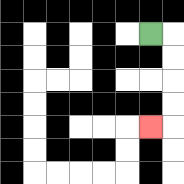{'start': '[6, 1]', 'end': '[6, 5]', 'path_directions': 'R,D,D,D,D,L', 'path_coordinates': '[[6, 1], [7, 1], [7, 2], [7, 3], [7, 4], [7, 5], [6, 5]]'}